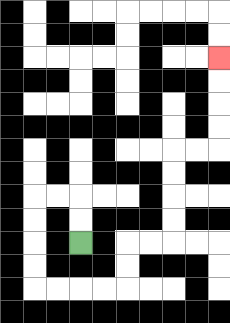{'start': '[3, 10]', 'end': '[9, 2]', 'path_directions': 'U,U,L,L,D,D,D,D,R,R,R,R,U,U,R,R,U,U,U,U,R,R,U,U,U,U', 'path_coordinates': '[[3, 10], [3, 9], [3, 8], [2, 8], [1, 8], [1, 9], [1, 10], [1, 11], [1, 12], [2, 12], [3, 12], [4, 12], [5, 12], [5, 11], [5, 10], [6, 10], [7, 10], [7, 9], [7, 8], [7, 7], [7, 6], [8, 6], [9, 6], [9, 5], [9, 4], [9, 3], [9, 2]]'}